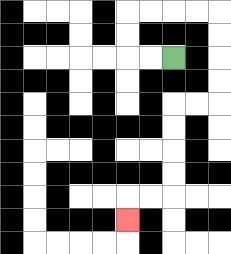{'start': '[7, 2]', 'end': '[5, 9]', 'path_directions': 'L,L,U,U,R,R,R,R,D,D,D,D,L,L,D,D,D,D,L,L,D', 'path_coordinates': '[[7, 2], [6, 2], [5, 2], [5, 1], [5, 0], [6, 0], [7, 0], [8, 0], [9, 0], [9, 1], [9, 2], [9, 3], [9, 4], [8, 4], [7, 4], [7, 5], [7, 6], [7, 7], [7, 8], [6, 8], [5, 8], [5, 9]]'}